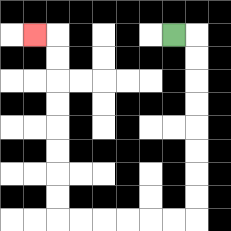{'start': '[7, 1]', 'end': '[1, 1]', 'path_directions': 'R,D,D,D,D,D,D,D,D,L,L,L,L,L,L,U,U,U,U,U,U,U,U,L', 'path_coordinates': '[[7, 1], [8, 1], [8, 2], [8, 3], [8, 4], [8, 5], [8, 6], [8, 7], [8, 8], [8, 9], [7, 9], [6, 9], [5, 9], [4, 9], [3, 9], [2, 9], [2, 8], [2, 7], [2, 6], [2, 5], [2, 4], [2, 3], [2, 2], [2, 1], [1, 1]]'}